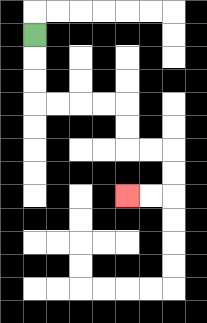{'start': '[1, 1]', 'end': '[5, 8]', 'path_directions': 'D,D,D,R,R,R,R,D,D,R,R,D,D,L,L', 'path_coordinates': '[[1, 1], [1, 2], [1, 3], [1, 4], [2, 4], [3, 4], [4, 4], [5, 4], [5, 5], [5, 6], [6, 6], [7, 6], [7, 7], [7, 8], [6, 8], [5, 8]]'}